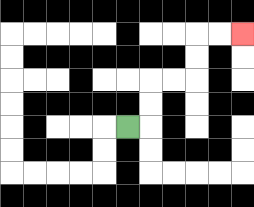{'start': '[5, 5]', 'end': '[10, 1]', 'path_directions': 'R,U,U,R,R,U,U,R,R', 'path_coordinates': '[[5, 5], [6, 5], [6, 4], [6, 3], [7, 3], [8, 3], [8, 2], [8, 1], [9, 1], [10, 1]]'}